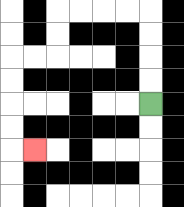{'start': '[6, 4]', 'end': '[1, 6]', 'path_directions': 'U,U,U,U,L,L,L,L,D,D,L,L,D,D,D,D,R', 'path_coordinates': '[[6, 4], [6, 3], [6, 2], [6, 1], [6, 0], [5, 0], [4, 0], [3, 0], [2, 0], [2, 1], [2, 2], [1, 2], [0, 2], [0, 3], [0, 4], [0, 5], [0, 6], [1, 6]]'}